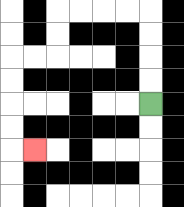{'start': '[6, 4]', 'end': '[1, 6]', 'path_directions': 'U,U,U,U,L,L,L,L,D,D,L,L,D,D,D,D,R', 'path_coordinates': '[[6, 4], [6, 3], [6, 2], [6, 1], [6, 0], [5, 0], [4, 0], [3, 0], [2, 0], [2, 1], [2, 2], [1, 2], [0, 2], [0, 3], [0, 4], [0, 5], [0, 6], [1, 6]]'}